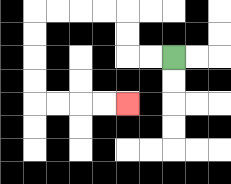{'start': '[7, 2]', 'end': '[5, 4]', 'path_directions': 'L,L,U,U,L,L,L,L,D,D,D,D,R,R,R,R', 'path_coordinates': '[[7, 2], [6, 2], [5, 2], [5, 1], [5, 0], [4, 0], [3, 0], [2, 0], [1, 0], [1, 1], [1, 2], [1, 3], [1, 4], [2, 4], [3, 4], [4, 4], [5, 4]]'}